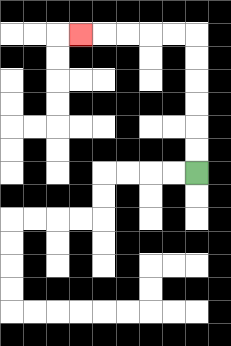{'start': '[8, 7]', 'end': '[3, 1]', 'path_directions': 'U,U,U,U,U,U,L,L,L,L,L', 'path_coordinates': '[[8, 7], [8, 6], [8, 5], [8, 4], [8, 3], [8, 2], [8, 1], [7, 1], [6, 1], [5, 1], [4, 1], [3, 1]]'}